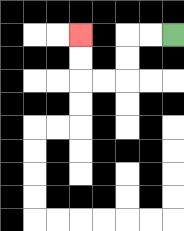{'start': '[7, 1]', 'end': '[3, 1]', 'path_directions': 'L,L,D,D,L,L,U,U', 'path_coordinates': '[[7, 1], [6, 1], [5, 1], [5, 2], [5, 3], [4, 3], [3, 3], [3, 2], [3, 1]]'}